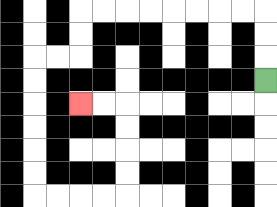{'start': '[11, 3]', 'end': '[3, 4]', 'path_directions': 'U,U,U,L,L,L,L,L,L,L,L,D,D,L,L,D,D,D,D,D,D,R,R,R,R,U,U,U,U,L,L', 'path_coordinates': '[[11, 3], [11, 2], [11, 1], [11, 0], [10, 0], [9, 0], [8, 0], [7, 0], [6, 0], [5, 0], [4, 0], [3, 0], [3, 1], [3, 2], [2, 2], [1, 2], [1, 3], [1, 4], [1, 5], [1, 6], [1, 7], [1, 8], [2, 8], [3, 8], [4, 8], [5, 8], [5, 7], [5, 6], [5, 5], [5, 4], [4, 4], [3, 4]]'}